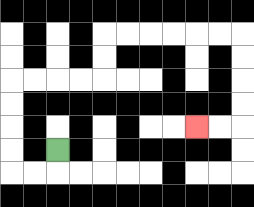{'start': '[2, 6]', 'end': '[8, 5]', 'path_directions': 'D,L,L,U,U,U,U,R,R,R,R,U,U,R,R,R,R,R,R,D,D,D,D,L,L', 'path_coordinates': '[[2, 6], [2, 7], [1, 7], [0, 7], [0, 6], [0, 5], [0, 4], [0, 3], [1, 3], [2, 3], [3, 3], [4, 3], [4, 2], [4, 1], [5, 1], [6, 1], [7, 1], [8, 1], [9, 1], [10, 1], [10, 2], [10, 3], [10, 4], [10, 5], [9, 5], [8, 5]]'}